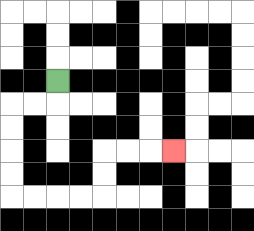{'start': '[2, 3]', 'end': '[7, 6]', 'path_directions': 'D,L,L,D,D,D,D,R,R,R,R,U,U,R,R,R', 'path_coordinates': '[[2, 3], [2, 4], [1, 4], [0, 4], [0, 5], [0, 6], [0, 7], [0, 8], [1, 8], [2, 8], [3, 8], [4, 8], [4, 7], [4, 6], [5, 6], [6, 6], [7, 6]]'}